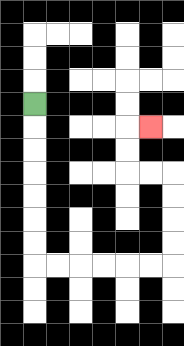{'start': '[1, 4]', 'end': '[6, 5]', 'path_directions': 'D,D,D,D,D,D,D,R,R,R,R,R,R,U,U,U,U,L,L,U,U,R', 'path_coordinates': '[[1, 4], [1, 5], [1, 6], [1, 7], [1, 8], [1, 9], [1, 10], [1, 11], [2, 11], [3, 11], [4, 11], [5, 11], [6, 11], [7, 11], [7, 10], [7, 9], [7, 8], [7, 7], [6, 7], [5, 7], [5, 6], [5, 5], [6, 5]]'}